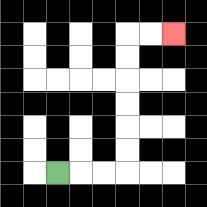{'start': '[2, 7]', 'end': '[7, 1]', 'path_directions': 'R,R,R,U,U,U,U,U,U,R,R', 'path_coordinates': '[[2, 7], [3, 7], [4, 7], [5, 7], [5, 6], [5, 5], [5, 4], [5, 3], [5, 2], [5, 1], [6, 1], [7, 1]]'}